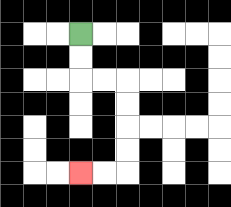{'start': '[3, 1]', 'end': '[3, 7]', 'path_directions': 'D,D,R,R,D,D,D,D,L,L', 'path_coordinates': '[[3, 1], [3, 2], [3, 3], [4, 3], [5, 3], [5, 4], [5, 5], [5, 6], [5, 7], [4, 7], [3, 7]]'}